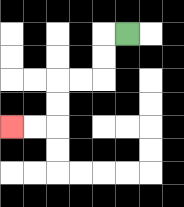{'start': '[5, 1]', 'end': '[0, 5]', 'path_directions': 'L,D,D,L,L,D,D,L,L', 'path_coordinates': '[[5, 1], [4, 1], [4, 2], [4, 3], [3, 3], [2, 3], [2, 4], [2, 5], [1, 5], [0, 5]]'}